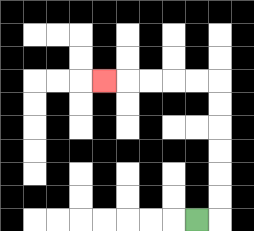{'start': '[8, 9]', 'end': '[4, 3]', 'path_directions': 'R,U,U,U,U,U,U,L,L,L,L,L', 'path_coordinates': '[[8, 9], [9, 9], [9, 8], [9, 7], [9, 6], [9, 5], [9, 4], [9, 3], [8, 3], [7, 3], [6, 3], [5, 3], [4, 3]]'}